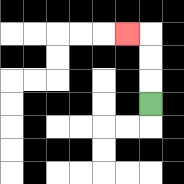{'start': '[6, 4]', 'end': '[5, 1]', 'path_directions': 'U,U,U,L', 'path_coordinates': '[[6, 4], [6, 3], [6, 2], [6, 1], [5, 1]]'}